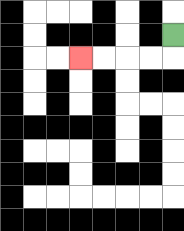{'start': '[7, 1]', 'end': '[3, 2]', 'path_directions': 'D,L,L,L,L', 'path_coordinates': '[[7, 1], [7, 2], [6, 2], [5, 2], [4, 2], [3, 2]]'}